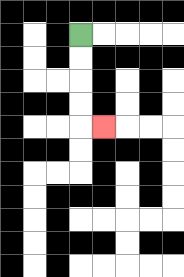{'start': '[3, 1]', 'end': '[4, 5]', 'path_directions': 'D,D,D,D,R', 'path_coordinates': '[[3, 1], [3, 2], [3, 3], [3, 4], [3, 5], [4, 5]]'}